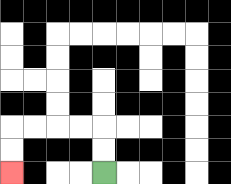{'start': '[4, 7]', 'end': '[0, 7]', 'path_directions': 'U,U,L,L,L,L,D,D', 'path_coordinates': '[[4, 7], [4, 6], [4, 5], [3, 5], [2, 5], [1, 5], [0, 5], [0, 6], [0, 7]]'}